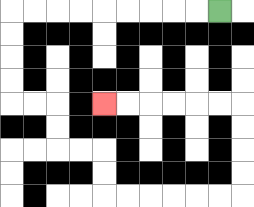{'start': '[9, 0]', 'end': '[4, 4]', 'path_directions': 'L,L,L,L,L,L,L,L,L,D,D,D,D,R,R,D,D,R,R,D,D,R,R,R,R,R,R,U,U,U,U,L,L,L,L,L,L', 'path_coordinates': '[[9, 0], [8, 0], [7, 0], [6, 0], [5, 0], [4, 0], [3, 0], [2, 0], [1, 0], [0, 0], [0, 1], [0, 2], [0, 3], [0, 4], [1, 4], [2, 4], [2, 5], [2, 6], [3, 6], [4, 6], [4, 7], [4, 8], [5, 8], [6, 8], [7, 8], [8, 8], [9, 8], [10, 8], [10, 7], [10, 6], [10, 5], [10, 4], [9, 4], [8, 4], [7, 4], [6, 4], [5, 4], [4, 4]]'}